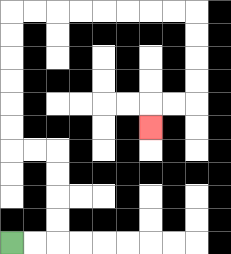{'start': '[0, 10]', 'end': '[6, 5]', 'path_directions': 'R,R,U,U,U,U,L,L,U,U,U,U,U,U,R,R,R,R,R,R,R,R,D,D,D,D,L,L,D', 'path_coordinates': '[[0, 10], [1, 10], [2, 10], [2, 9], [2, 8], [2, 7], [2, 6], [1, 6], [0, 6], [0, 5], [0, 4], [0, 3], [0, 2], [0, 1], [0, 0], [1, 0], [2, 0], [3, 0], [4, 0], [5, 0], [6, 0], [7, 0], [8, 0], [8, 1], [8, 2], [8, 3], [8, 4], [7, 4], [6, 4], [6, 5]]'}